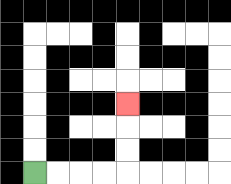{'start': '[1, 7]', 'end': '[5, 4]', 'path_directions': 'R,R,R,R,U,U,U', 'path_coordinates': '[[1, 7], [2, 7], [3, 7], [4, 7], [5, 7], [5, 6], [5, 5], [5, 4]]'}